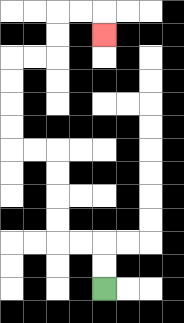{'start': '[4, 12]', 'end': '[4, 1]', 'path_directions': 'U,U,L,L,U,U,U,U,L,L,U,U,U,U,R,R,U,U,R,R,D', 'path_coordinates': '[[4, 12], [4, 11], [4, 10], [3, 10], [2, 10], [2, 9], [2, 8], [2, 7], [2, 6], [1, 6], [0, 6], [0, 5], [0, 4], [0, 3], [0, 2], [1, 2], [2, 2], [2, 1], [2, 0], [3, 0], [4, 0], [4, 1]]'}